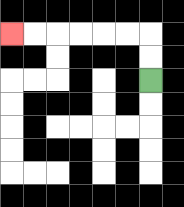{'start': '[6, 3]', 'end': '[0, 1]', 'path_directions': 'U,U,L,L,L,L,L,L', 'path_coordinates': '[[6, 3], [6, 2], [6, 1], [5, 1], [4, 1], [3, 1], [2, 1], [1, 1], [0, 1]]'}